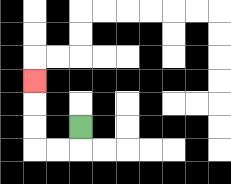{'start': '[3, 5]', 'end': '[1, 3]', 'path_directions': 'D,L,L,U,U,U', 'path_coordinates': '[[3, 5], [3, 6], [2, 6], [1, 6], [1, 5], [1, 4], [1, 3]]'}